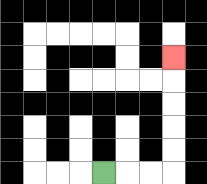{'start': '[4, 7]', 'end': '[7, 2]', 'path_directions': 'R,R,R,U,U,U,U,U', 'path_coordinates': '[[4, 7], [5, 7], [6, 7], [7, 7], [7, 6], [7, 5], [7, 4], [7, 3], [7, 2]]'}